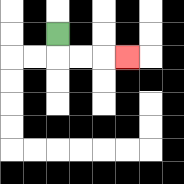{'start': '[2, 1]', 'end': '[5, 2]', 'path_directions': 'D,R,R,R', 'path_coordinates': '[[2, 1], [2, 2], [3, 2], [4, 2], [5, 2]]'}